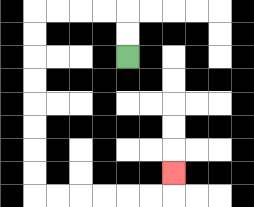{'start': '[5, 2]', 'end': '[7, 7]', 'path_directions': 'U,U,L,L,L,L,D,D,D,D,D,D,D,D,R,R,R,R,R,R,U', 'path_coordinates': '[[5, 2], [5, 1], [5, 0], [4, 0], [3, 0], [2, 0], [1, 0], [1, 1], [1, 2], [1, 3], [1, 4], [1, 5], [1, 6], [1, 7], [1, 8], [2, 8], [3, 8], [4, 8], [5, 8], [6, 8], [7, 8], [7, 7]]'}